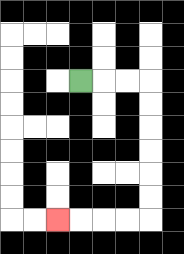{'start': '[3, 3]', 'end': '[2, 9]', 'path_directions': 'R,R,R,D,D,D,D,D,D,L,L,L,L', 'path_coordinates': '[[3, 3], [4, 3], [5, 3], [6, 3], [6, 4], [6, 5], [6, 6], [6, 7], [6, 8], [6, 9], [5, 9], [4, 9], [3, 9], [2, 9]]'}